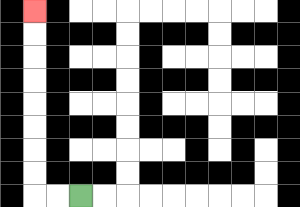{'start': '[3, 8]', 'end': '[1, 0]', 'path_directions': 'L,L,U,U,U,U,U,U,U,U', 'path_coordinates': '[[3, 8], [2, 8], [1, 8], [1, 7], [1, 6], [1, 5], [1, 4], [1, 3], [1, 2], [1, 1], [1, 0]]'}